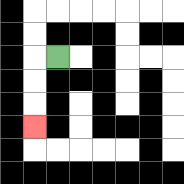{'start': '[2, 2]', 'end': '[1, 5]', 'path_directions': 'L,D,D,D', 'path_coordinates': '[[2, 2], [1, 2], [1, 3], [1, 4], [1, 5]]'}